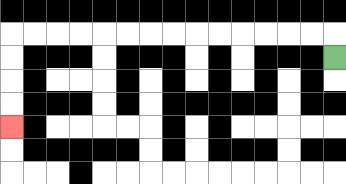{'start': '[14, 2]', 'end': '[0, 5]', 'path_directions': 'U,L,L,L,L,L,L,L,L,L,L,L,L,L,L,D,D,D,D', 'path_coordinates': '[[14, 2], [14, 1], [13, 1], [12, 1], [11, 1], [10, 1], [9, 1], [8, 1], [7, 1], [6, 1], [5, 1], [4, 1], [3, 1], [2, 1], [1, 1], [0, 1], [0, 2], [0, 3], [0, 4], [0, 5]]'}